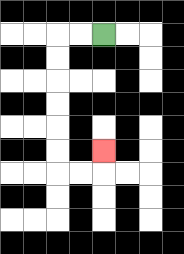{'start': '[4, 1]', 'end': '[4, 6]', 'path_directions': 'L,L,D,D,D,D,D,D,R,R,U', 'path_coordinates': '[[4, 1], [3, 1], [2, 1], [2, 2], [2, 3], [2, 4], [2, 5], [2, 6], [2, 7], [3, 7], [4, 7], [4, 6]]'}